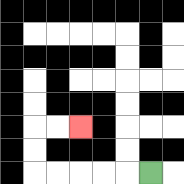{'start': '[6, 7]', 'end': '[3, 5]', 'path_directions': 'L,L,L,L,L,U,U,R,R', 'path_coordinates': '[[6, 7], [5, 7], [4, 7], [3, 7], [2, 7], [1, 7], [1, 6], [1, 5], [2, 5], [3, 5]]'}